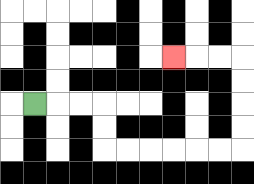{'start': '[1, 4]', 'end': '[7, 2]', 'path_directions': 'R,R,R,D,D,R,R,R,R,R,R,U,U,U,U,L,L,L', 'path_coordinates': '[[1, 4], [2, 4], [3, 4], [4, 4], [4, 5], [4, 6], [5, 6], [6, 6], [7, 6], [8, 6], [9, 6], [10, 6], [10, 5], [10, 4], [10, 3], [10, 2], [9, 2], [8, 2], [7, 2]]'}